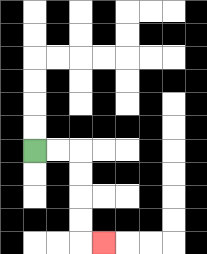{'start': '[1, 6]', 'end': '[4, 10]', 'path_directions': 'R,R,D,D,D,D,R', 'path_coordinates': '[[1, 6], [2, 6], [3, 6], [3, 7], [3, 8], [3, 9], [3, 10], [4, 10]]'}